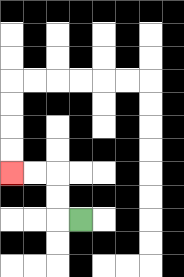{'start': '[3, 9]', 'end': '[0, 7]', 'path_directions': 'L,U,U,L,L', 'path_coordinates': '[[3, 9], [2, 9], [2, 8], [2, 7], [1, 7], [0, 7]]'}